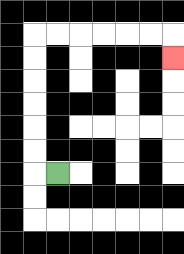{'start': '[2, 7]', 'end': '[7, 2]', 'path_directions': 'L,U,U,U,U,U,U,R,R,R,R,R,R,D', 'path_coordinates': '[[2, 7], [1, 7], [1, 6], [1, 5], [1, 4], [1, 3], [1, 2], [1, 1], [2, 1], [3, 1], [4, 1], [5, 1], [6, 1], [7, 1], [7, 2]]'}